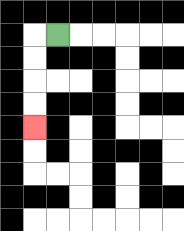{'start': '[2, 1]', 'end': '[1, 5]', 'path_directions': 'L,D,D,D,D', 'path_coordinates': '[[2, 1], [1, 1], [1, 2], [1, 3], [1, 4], [1, 5]]'}